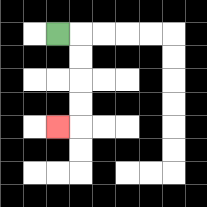{'start': '[2, 1]', 'end': '[2, 5]', 'path_directions': 'R,D,D,D,D,L', 'path_coordinates': '[[2, 1], [3, 1], [3, 2], [3, 3], [3, 4], [3, 5], [2, 5]]'}